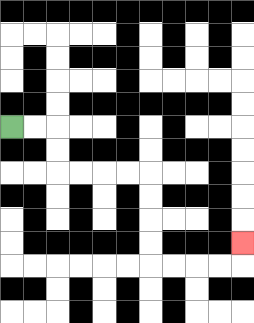{'start': '[0, 5]', 'end': '[10, 10]', 'path_directions': 'R,R,D,D,R,R,R,R,D,D,D,D,R,R,R,R,U', 'path_coordinates': '[[0, 5], [1, 5], [2, 5], [2, 6], [2, 7], [3, 7], [4, 7], [5, 7], [6, 7], [6, 8], [6, 9], [6, 10], [6, 11], [7, 11], [8, 11], [9, 11], [10, 11], [10, 10]]'}